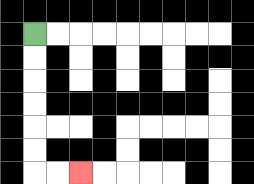{'start': '[1, 1]', 'end': '[3, 7]', 'path_directions': 'D,D,D,D,D,D,R,R', 'path_coordinates': '[[1, 1], [1, 2], [1, 3], [1, 4], [1, 5], [1, 6], [1, 7], [2, 7], [3, 7]]'}